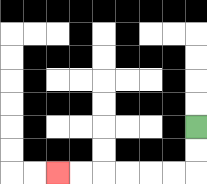{'start': '[8, 5]', 'end': '[2, 7]', 'path_directions': 'D,D,L,L,L,L,L,L', 'path_coordinates': '[[8, 5], [8, 6], [8, 7], [7, 7], [6, 7], [5, 7], [4, 7], [3, 7], [2, 7]]'}